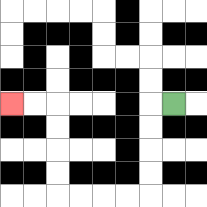{'start': '[7, 4]', 'end': '[0, 4]', 'path_directions': 'L,D,D,D,D,L,L,L,L,U,U,U,U,L,L', 'path_coordinates': '[[7, 4], [6, 4], [6, 5], [6, 6], [6, 7], [6, 8], [5, 8], [4, 8], [3, 8], [2, 8], [2, 7], [2, 6], [2, 5], [2, 4], [1, 4], [0, 4]]'}